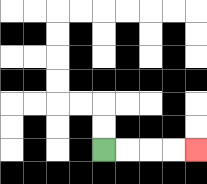{'start': '[4, 6]', 'end': '[8, 6]', 'path_directions': 'R,R,R,R', 'path_coordinates': '[[4, 6], [5, 6], [6, 6], [7, 6], [8, 6]]'}